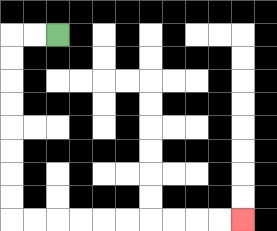{'start': '[2, 1]', 'end': '[10, 9]', 'path_directions': 'L,L,D,D,D,D,D,D,D,D,R,R,R,R,R,R,R,R,R,R', 'path_coordinates': '[[2, 1], [1, 1], [0, 1], [0, 2], [0, 3], [0, 4], [0, 5], [0, 6], [0, 7], [0, 8], [0, 9], [1, 9], [2, 9], [3, 9], [4, 9], [5, 9], [6, 9], [7, 9], [8, 9], [9, 9], [10, 9]]'}